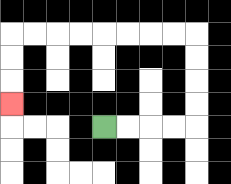{'start': '[4, 5]', 'end': '[0, 4]', 'path_directions': 'R,R,R,R,U,U,U,U,L,L,L,L,L,L,L,L,D,D,D', 'path_coordinates': '[[4, 5], [5, 5], [6, 5], [7, 5], [8, 5], [8, 4], [8, 3], [8, 2], [8, 1], [7, 1], [6, 1], [5, 1], [4, 1], [3, 1], [2, 1], [1, 1], [0, 1], [0, 2], [0, 3], [0, 4]]'}